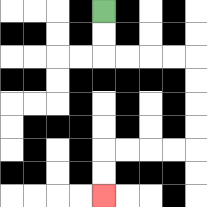{'start': '[4, 0]', 'end': '[4, 8]', 'path_directions': 'D,D,R,R,R,R,D,D,D,D,L,L,L,L,D,D', 'path_coordinates': '[[4, 0], [4, 1], [4, 2], [5, 2], [6, 2], [7, 2], [8, 2], [8, 3], [8, 4], [8, 5], [8, 6], [7, 6], [6, 6], [5, 6], [4, 6], [4, 7], [4, 8]]'}